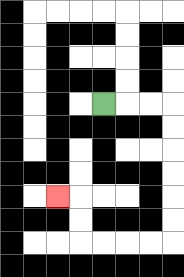{'start': '[4, 4]', 'end': '[2, 8]', 'path_directions': 'R,R,R,D,D,D,D,D,D,L,L,L,L,U,U,L', 'path_coordinates': '[[4, 4], [5, 4], [6, 4], [7, 4], [7, 5], [7, 6], [7, 7], [7, 8], [7, 9], [7, 10], [6, 10], [5, 10], [4, 10], [3, 10], [3, 9], [3, 8], [2, 8]]'}